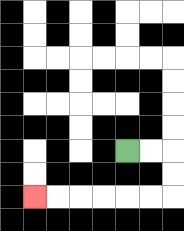{'start': '[5, 6]', 'end': '[1, 8]', 'path_directions': 'R,R,D,D,L,L,L,L,L,L', 'path_coordinates': '[[5, 6], [6, 6], [7, 6], [7, 7], [7, 8], [6, 8], [5, 8], [4, 8], [3, 8], [2, 8], [1, 8]]'}